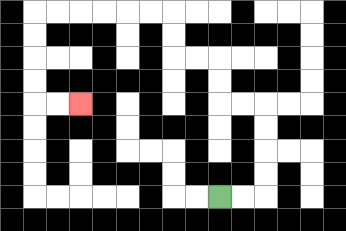{'start': '[9, 8]', 'end': '[3, 4]', 'path_directions': 'R,R,U,U,U,U,L,L,U,U,L,L,U,U,L,L,L,L,L,L,D,D,D,D,R,R', 'path_coordinates': '[[9, 8], [10, 8], [11, 8], [11, 7], [11, 6], [11, 5], [11, 4], [10, 4], [9, 4], [9, 3], [9, 2], [8, 2], [7, 2], [7, 1], [7, 0], [6, 0], [5, 0], [4, 0], [3, 0], [2, 0], [1, 0], [1, 1], [1, 2], [1, 3], [1, 4], [2, 4], [3, 4]]'}